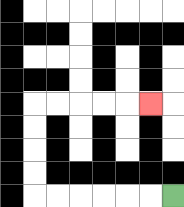{'start': '[7, 8]', 'end': '[6, 4]', 'path_directions': 'L,L,L,L,L,L,U,U,U,U,R,R,R,R,R', 'path_coordinates': '[[7, 8], [6, 8], [5, 8], [4, 8], [3, 8], [2, 8], [1, 8], [1, 7], [1, 6], [1, 5], [1, 4], [2, 4], [3, 4], [4, 4], [5, 4], [6, 4]]'}